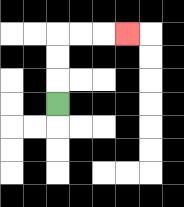{'start': '[2, 4]', 'end': '[5, 1]', 'path_directions': 'U,U,U,R,R,R', 'path_coordinates': '[[2, 4], [2, 3], [2, 2], [2, 1], [3, 1], [4, 1], [5, 1]]'}